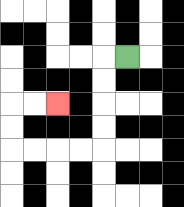{'start': '[5, 2]', 'end': '[2, 4]', 'path_directions': 'L,D,D,D,D,L,L,L,L,U,U,R,R', 'path_coordinates': '[[5, 2], [4, 2], [4, 3], [4, 4], [4, 5], [4, 6], [3, 6], [2, 6], [1, 6], [0, 6], [0, 5], [0, 4], [1, 4], [2, 4]]'}